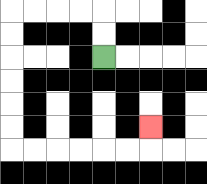{'start': '[4, 2]', 'end': '[6, 5]', 'path_directions': 'U,U,L,L,L,L,D,D,D,D,D,D,R,R,R,R,R,R,U', 'path_coordinates': '[[4, 2], [4, 1], [4, 0], [3, 0], [2, 0], [1, 0], [0, 0], [0, 1], [0, 2], [0, 3], [0, 4], [0, 5], [0, 6], [1, 6], [2, 6], [3, 6], [4, 6], [5, 6], [6, 6], [6, 5]]'}